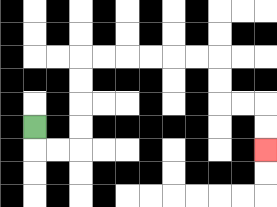{'start': '[1, 5]', 'end': '[11, 6]', 'path_directions': 'D,R,R,U,U,U,U,R,R,R,R,R,R,D,D,R,R,D,D', 'path_coordinates': '[[1, 5], [1, 6], [2, 6], [3, 6], [3, 5], [3, 4], [3, 3], [3, 2], [4, 2], [5, 2], [6, 2], [7, 2], [8, 2], [9, 2], [9, 3], [9, 4], [10, 4], [11, 4], [11, 5], [11, 6]]'}